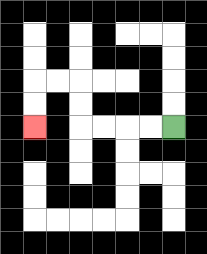{'start': '[7, 5]', 'end': '[1, 5]', 'path_directions': 'L,L,L,L,U,U,L,L,D,D', 'path_coordinates': '[[7, 5], [6, 5], [5, 5], [4, 5], [3, 5], [3, 4], [3, 3], [2, 3], [1, 3], [1, 4], [1, 5]]'}